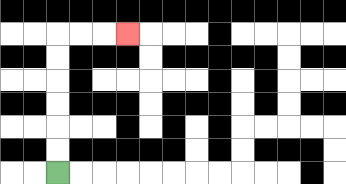{'start': '[2, 7]', 'end': '[5, 1]', 'path_directions': 'U,U,U,U,U,U,R,R,R', 'path_coordinates': '[[2, 7], [2, 6], [2, 5], [2, 4], [2, 3], [2, 2], [2, 1], [3, 1], [4, 1], [5, 1]]'}